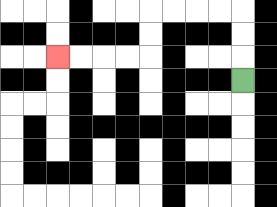{'start': '[10, 3]', 'end': '[2, 2]', 'path_directions': 'U,U,U,L,L,L,L,D,D,L,L,L,L', 'path_coordinates': '[[10, 3], [10, 2], [10, 1], [10, 0], [9, 0], [8, 0], [7, 0], [6, 0], [6, 1], [6, 2], [5, 2], [4, 2], [3, 2], [2, 2]]'}